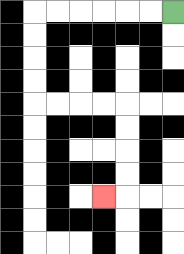{'start': '[7, 0]', 'end': '[4, 8]', 'path_directions': 'L,L,L,L,L,L,D,D,D,D,R,R,R,R,D,D,D,D,L', 'path_coordinates': '[[7, 0], [6, 0], [5, 0], [4, 0], [3, 0], [2, 0], [1, 0], [1, 1], [1, 2], [1, 3], [1, 4], [2, 4], [3, 4], [4, 4], [5, 4], [5, 5], [5, 6], [5, 7], [5, 8], [4, 8]]'}